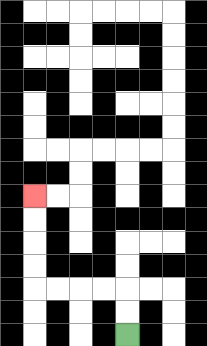{'start': '[5, 14]', 'end': '[1, 8]', 'path_directions': 'U,U,L,L,L,L,U,U,U,U', 'path_coordinates': '[[5, 14], [5, 13], [5, 12], [4, 12], [3, 12], [2, 12], [1, 12], [1, 11], [1, 10], [1, 9], [1, 8]]'}